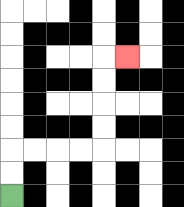{'start': '[0, 8]', 'end': '[5, 2]', 'path_directions': 'U,U,R,R,R,R,U,U,U,U,R', 'path_coordinates': '[[0, 8], [0, 7], [0, 6], [1, 6], [2, 6], [3, 6], [4, 6], [4, 5], [4, 4], [4, 3], [4, 2], [5, 2]]'}